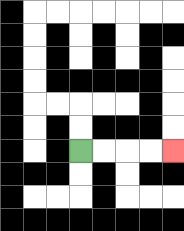{'start': '[3, 6]', 'end': '[7, 6]', 'path_directions': 'R,R,R,R', 'path_coordinates': '[[3, 6], [4, 6], [5, 6], [6, 6], [7, 6]]'}